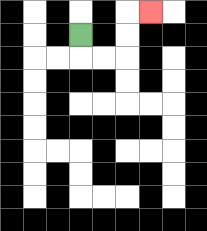{'start': '[3, 1]', 'end': '[6, 0]', 'path_directions': 'D,R,R,U,U,R', 'path_coordinates': '[[3, 1], [3, 2], [4, 2], [5, 2], [5, 1], [5, 0], [6, 0]]'}